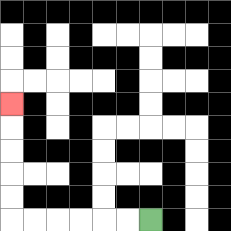{'start': '[6, 9]', 'end': '[0, 4]', 'path_directions': 'L,L,L,L,L,L,U,U,U,U,U', 'path_coordinates': '[[6, 9], [5, 9], [4, 9], [3, 9], [2, 9], [1, 9], [0, 9], [0, 8], [0, 7], [0, 6], [0, 5], [0, 4]]'}